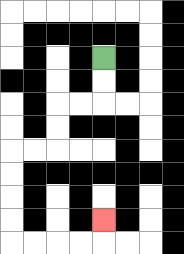{'start': '[4, 2]', 'end': '[4, 9]', 'path_directions': 'D,D,L,L,D,D,L,L,D,D,D,D,R,R,R,R,U', 'path_coordinates': '[[4, 2], [4, 3], [4, 4], [3, 4], [2, 4], [2, 5], [2, 6], [1, 6], [0, 6], [0, 7], [0, 8], [0, 9], [0, 10], [1, 10], [2, 10], [3, 10], [4, 10], [4, 9]]'}